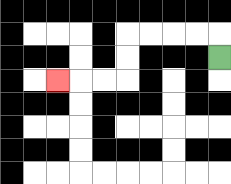{'start': '[9, 2]', 'end': '[2, 3]', 'path_directions': 'U,L,L,L,L,D,D,L,L,L', 'path_coordinates': '[[9, 2], [9, 1], [8, 1], [7, 1], [6, 1], [5, 1], [5, 2], [5, 3], [4, 3], [3, 3], [2, 3]]'}